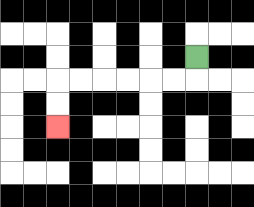{'start': '[8, 2]', 'end': '[2, 5]', 'path_directions': 'D,L,L,L,L,L,L,D,D', 'path_coordinates': '[[8, 2], [8, 3], [7, 3], [6, 3], [5, 3], [4, 3], [3, 3], [2, 3], [2, 4], [2, 5]]'}